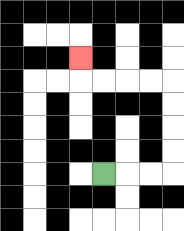{'start': '[4, 7]', 'end': '[3, 2]', 'path_directions': 'R,R,R,U,U,U,U,L,L,L,L,U', 'path_coordinates': '[[4, 7], [5, 7], [6, 7], [7, 7], [7, 6], [7, 5], [7, 4], [7, 3], [6, 3], [5, 3], [4, 3], [3, 3], [3, 2]]'}